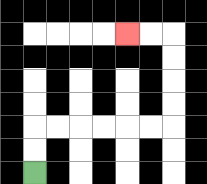{'start': '[1, 7]', 'end': '[5, 1]', 'path_directions': 'U,U,R,R,R,R,R,R,U,U,U,U,L,L', 'path_coordinates': '[[1, 7], [1, 6], [1, 5], [2, 5], [3, 5], [4, 5], [5, 5], [6, 5], [7, 5], [7, 4], [7, 3], [7, 2], [7, 1], [6, 1], [5, 1]]'}